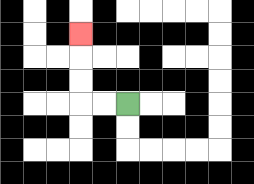{'start': '[5, 4]', 'end': '[3, 1]', 'path_directions': 'L,L,U,U,U', 'path_coordinates': '[[5, 4], [4, 4], [3, 4], [3, 3], [3, 2], [3, 1]]'}